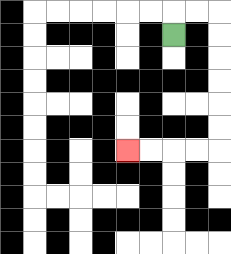{'start': '[7, 1]', 'end': '[5, 6]', 'path_directions': 'U,R,R,D,D,D,D,D,D,L,L,L,L', 'path_coordinates': '[[7, 1], [7, 0], [8, 0], [9, 0], [9, 1], [9, 2], [9, 3], [9, 4], [9, 5], [9, 6], [8, 6], [7, 6], [6, 6], [5, 6]]'}